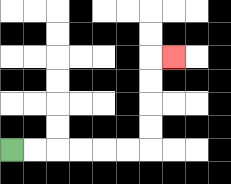{'start': '[0, 6]', 'end': '[7, 2]', 'path_directions': 'R,R,R,R,R,R,U,U,U,U,R', 'path_coordinates': '[[0, 6], [1, 6], [2, 6], [3, 6], [4, 6], [5, 6], [6, 6], [6, 5], [6, 4], [6, 3], [6, 2], [7, 2]]'}